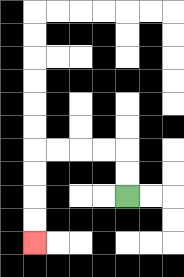{'start': '[5, 8]', 'end': '[1, 10]', 'path_directions': 'U,U,L,L,L,L,D,D,D,D', 'path_coordinates': '[[5, 8], [5, 7], [5, 6], [4, 6], [3, 6], [2, 6], [1, 6], [1, 7], [1, 8], [1, 9], [1, 10]]'}